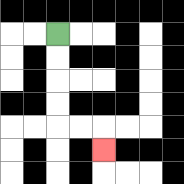{'start': '[2, 1]', 'end': '[4, 6]', 'path_directions': 'D,D,D,D,R,R,D', 'path_coordinates': '[[2, 1], [2, 2], [2, 3], [2, 4], [2, 5], [3, 5], [4, 5], [4, 6]]'}